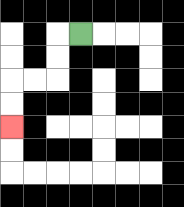{'start': '[3, 1]', 'end': '[0, 5]', 'path_directions': 'L,D,D,L,L,D,D', 'path_coordinates': '[[3, 1], [2, 1], [2, 2], [2, 3], [1, 3], [0, 3], [0, 4], [0, 5]]'}